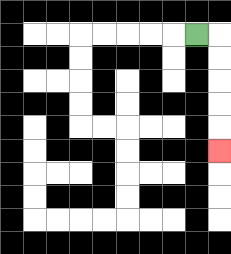{'start': '[8, 1]', 'end': '[9, 6]', 'path_directions': 'R,D,D,D,D,D', 'path_coordinates': '[[8, 1], [9, 1], [9, 2], [9, 3], [9, 4], [9, 5], [9, 6]]'}